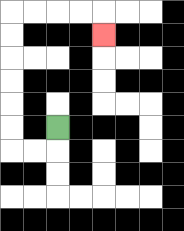{'start': '[2, 5]', 'end': '[4, 1]', 'path_directions': 'D,L,L,U,U,U,U,U,U,R,R,R,R,D', 'path_coordinates': '[[2, 5], [2, 6], [1, 6], [0, 6], [0, 5], [0, 4], [0, 3], [0, 2], [0, 1], [0, 0], [1, 0], [2, 0], [3, 0], [4, 0], [4, 1]]'}